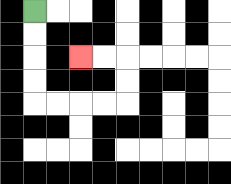{'start': '[1, 0]', 'end': '[3, 2]', 'path_directions': 'D,D,D,D,R,R,R,R,U,U,L,L', 'path_coordinates': '[[1, 0], [1, 1], [1, 2], [1, 3], [1, 4], [2, 4], [3, 4], [4, 4], [5, 4], [5, 3], [5, 2], [4, 2], [3, 2]]'}